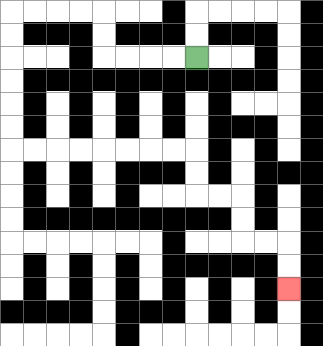{'start': '[8, 2]', 'end': '[12, 12]', 'path_directions': 'L,L,L,L,U,U,L,L,L,L,D,D,D,D,D,D,R,R,R,R,R,R,R,R,D,D,R,R,D,D,R,R,D,D', 'path_coordinates': '[[8, 2], [7, 2], [6, 2], [5, 2], [4, 2], [4, 1], [4, 0], [3, 0], [2, 0], [1, 0], [0, 0], [0, 1], [0, 2], [0, 3], [0, 4], [0, 5], [0, 6], [1, 6], [2, 6], [3, 6], [4, 6], [5, 6], [6, 6], [7, 6], [8, 6], [8, 7], [8, 8], [9, 8], [10, 8], [10, 9], [10, 10], [11, 10], [12, 10], [12, 11], [12, 12]]'}